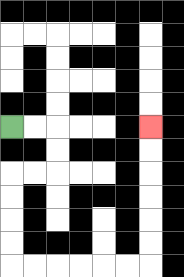{'start': '[0, 5]', 'end': '[6, 5]', 'path_directions': 'R,R,D,D,L,L,D,D,D,D,R,R,R,R,R,R,U,U,U,U,U,U', 'path_coordinates': '[[0, 5], [1, 5], [2, 5], [2, 6], [2, 7], [1, 7], [0, 7], [0, 8], [0, 9], [0, 10], [0, 11], [1, 11], [2, 11], [3, 11], [4, 11], [5, 11], [6, 11], [6, 10], [6, 9], [6, 8], [6, 7], [6, 6], [6, 5]]'}